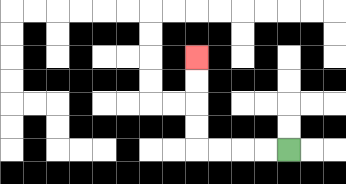{'start': '[12, 6]', 'end': '[8, 2]', 'path_directions': 'L,L,L,L,U,U,U,U', 'path_coordinates': '[[12, 6], [11, 6], [10, 6], [9, 6], [8, 6], [8, 5], [8, 4], [8, 3], [8, 2]]'}